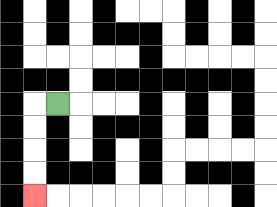{'start': '[2, 4]', 'end': '[1, 8]', 'path_directions': 'L,D,D,D,D', 'path_coordinates': '[[2, 4], [1, 4], [1, 5], [1, 6], [1, 7], [1, 8]]'}